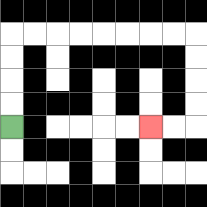{'start': '[0, 5]', 'end': '[6, 5]', 'path_directions': 'U,U,U,U,R,R,R,R,R,R,R,R,D,D,D,D,L,L', 'path_coordinates': '[[0, 5], [0, 4], [0, 3], [0, 2], [0, 1], [1, 1], [2, 1], [3, 1], [4, 1], [5, 1], [6, 1], [7, 1], [8, 1], [8, 2], [8, 3], [8, 4], [8, 5], [7, 5], [6, 5]]'}